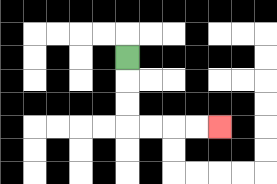{'start': '[5, 2]', 'end': '[9, 5]', 'path_directions': 'D,D,D,R,R,R,R', 'path_coordinates': '[[5, 2], [5, 3], [5, 4], [5, 5], [6, 5], [7, 5], [8, 5], [9, 5]]'}